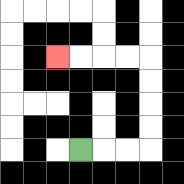{'start': '[3, 6]', 'end': '[2, 2]', 'path_directions': 'R,R,R,U,U,U,U,L,L,L,L', 'path_coordinates': '[[3, 6], [4, 6], [5, 6], [6, 6], [6, 5], [6, 4], [6, 3], [6, 2], [5, 2], [4, 2], [3, 2], [2, 2]]'}